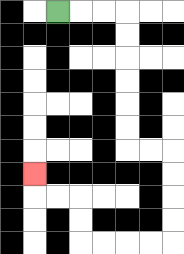{'start': '[2, 0]', 'end': '[1, 7]', 'path_directions': 'R,R,R,D,D,D,D,D,D,R,R,D,D,D,D,L,L,L,L,U,U,L,L,U', 'path_coordinates': '[[2, 0], [3, 0], [4, 0], [5, 0], [5, 1], [5, 2], [5, 3], [5, 4], [5, 5], [5, 6], [6, 6], [7, 6], [7, 7], [7, 8], [7, 9], [7, 10], [6, 10], [5, 10], [4, 10], [3, 10], [3, 9], [3, 8], [2, 8], [1, 8], [1, 7]]'}